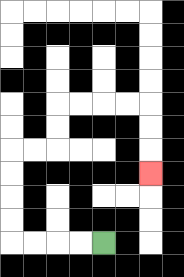{'start': '[4, 10]', 'end': '[6, 7]', 'path_directions': 'L,L,L,L,U,U,U,U,R,R,U,U,R,R,R,R,D,D,D', 'path_coordinates': '[[4, 10], [3, 10], [2, 10], [1, 10], [0, 10], [0, 9], [0, 8], [0, 7], [0, 6], [1, 6], [2, 6], [2, 5], [2, 4], [3, 4], [4, 4], [5, 4], [6, 4], [6, 5], [6, 6], [6, 7]]'}